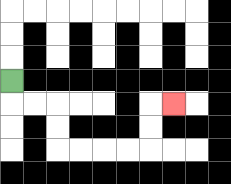{'start': '[0, 3]', 'end': '[7, 4]', 'path_directions': 'D,R,R,D,D,R,R,R,R,U,U,R', 'path_coordinates': '[[0, 3], [0, 4], [1, 4], [2, 4], [2, 5], [2, 6], [3, 6], [4, 6], [5, 6], [6, 6], [6, 5], [6, 4], [7, 4]]'}